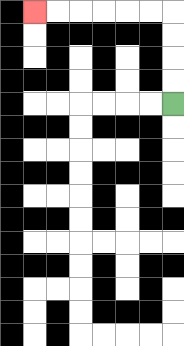{'start': '[7, 4]', 'end': '[1, 0]', 'path_directions': 'U,U,U,U,L,L,L,L,L,L', 'path_coordinates': '[[7, 4], [7, 3], [7, 2], [7, 1], [7, 0], [6, 0], [5, 0], [4, 0], [3, 0], [2, 0], [1, 0]]'}